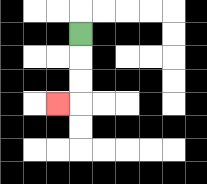{'start': '[3, 1]', 'end': '[2, 4]', 'path_directions': 'D,D,D,L', 'path_coordinates': '[[3, 1], [3, 2], [3, 3], [3, 4], [2, 4]]'}